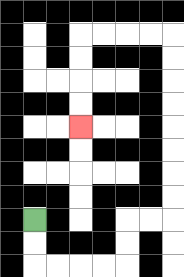{'start': '[1, 9]', 'end': '[3, 5]', 'path_directions': 'D,D,R,R,R,R,U,U,R,R,U,U,U,U,U,U,U,U,L,L,L,L,D,D,D,D', 'path_coordinates': '[[1, 9], [1, 10], [1, 11], [2, 11], [3, 11], [4, 11], [5, 11], [5, 10], [5, 9], [6, 9], [7, 9], [7, 8], [7, 7], [7, 6], [7, 5], [7, 4], [7, 3], [7, 2], [7, 1], [6, 1], [5, 1], [4, 1], [3, 1], [3, 2], [3, 3], [3, 4], [3, 5]]'}